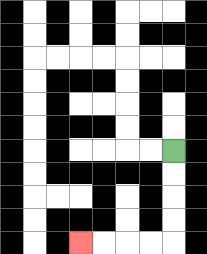{'start': '[7, 6]', 'end': '[3, 10]', 'path_directions': 'D,D,D,D,L,L,L,L', 'path_coordinates': '[[7, 6], [7, 7], [7, 8], [7, 9], [7, 10], [6, 10], [5, 10], [4, 10], [3, 10]]'}